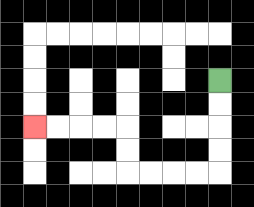{'start': '[9, 3]', 'end': '[1, 5]', 'path_directions': 'D,D,D,D,L,L,L,L,U,U,L,L,L,L', 'path_coordinates': '[[9, 3], [9, 4], [9, 5], [9, 6], [9, 7], [8, 7], [7, 7], [6, 7], [5, 7], [5, 6], [5, 5], [4, 5], [3, 5], [2, 5], [1, 5]]'}